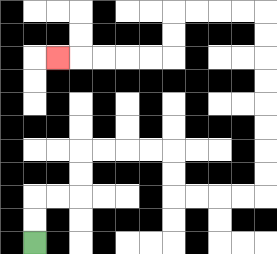{'start': '[1, 10]', 'end': '[2, 2]', 'path_directions': 'U,U,R,R,U,U,R,R,R,R,D,D,R,R,R,R,U,U,U,U,U,U,U,U,L,L,L,L,D,D,L,L,L,L,L', 'path_coordinates': '[[1, 10], [1, 9], [1, 8], [2, 8], [3, 8], [3, 7], [3, 6], [4, 6], [5, 6], [6, 6], [7, 6], [7, 7], [7, 8], [8, 8], [9, 8], [10, 8], [11, 8], [11, 7], [11, 6], [11, 5], [11, 4], [11, 3], [11, 2], [11, 1], [11, 0], [10, 0], [9, 0], [8, 0], [7, 0], [7, 1], [7, 2], [6, 2], [5, 2], [4, 2], [3, 2], [2, 2]]'}